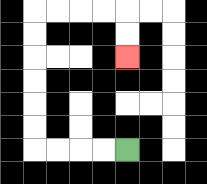{'start': '[5, 6]', 'end': '[5, 2]', 'path_directions': 'L,L,L,L,U,U,U,U,U,U,R,R,R,R,D,D', 'path_coordinates': '[[5, 6], [4, 6], [3, 6], [2, 6], [1, 6], [1, 5], [1, 4], [1, 3], [1, 2], [1, 1], [1, 0], [2, 0], [3, 0], [4, 0], [5, 0], [5, 1], [5, 2]]'}